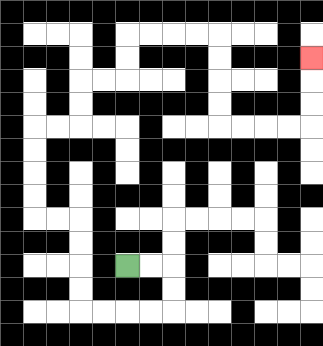{'start': '[5, 11]', 'end': '[13, 2]', 'path_directions': 'R,R,D,D,L,L,L,L,U,U,U,U,L,L,U,U,U,U,R,R,U,U,R,R,U,U,R,R,R,R,D,D,D,D,R,R,R,R,U,U,U', 'path_coordinates': '[[5, 11], [6, 11], [7, 11], [7, 12], [7, 13], [6, 13], [5, 13], [4, 13], [3, 13], [3, 12], [3, 11], [3, 10], [3, 9], [2, 9], [1, 9], [1, 8], [1, 7], [1, 6], [1, 5], [2, 5], [3, 5], [3, 4], [3, 3], [4, 3], [5, 3], [5, 2], [5, 1], [6, 1], [7, 1], [8, 1], [9, 1], [9, 2], [9, 3], [9, 4], [9, 5], [10, 5], [11, 5], [12, 5], [13, 5], [13, 4], [13, 3], [13, 2]]'}